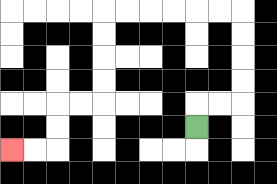{'start': '[8, 5]', 'end': '[0, 6]', 'path_directions': 'U,R,R,U,U,U,U,L,L,L,L,L,L,D,D,D,D,L,L,D,D,L,L', 'path_coordinates': '[[8, 5], [8, 4], [9, 4], [10, 4], [10, 3], [10, 2], [10, 1], [10, 0], [9, 0], [8, 0], [7, 0], [6, 0], [5, 0], [4, 0], [4, 1], [4, 2], [4, 3], [4, 4], [3, 4], [2, 4], [2, 5], [2, 6], [1, 6], [0, 6]]'}